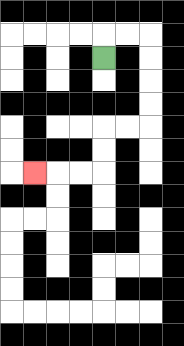{'start': '[4, 2]', 'end': '[1, 7]', 'path_directions': 'U,R,R,D,D,D,D,L,L,D,D,L,L,L', 'path_coordinates': '[[4, 2], [4, 1], [5, 1], [6, 1], [6, 2], [6, 3], [6, 4], [6, 5], [5, 5], [4, 5], [4, 6], [4, 7], [3, 7], [2, 7], [1, 7]]'}